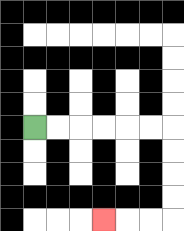{'start': '[1, 5]', 'end': '[4, 9]', 'path_directions': 'R,R,R,R,R,R,D,D,D,D,L,L,L', 'path_coordinates': '[[1, 5], [2, 5], [3, 5], [4, 5], [5, 5], [6, 5], [7, 5], [7, 6], [7, 7], [7, 8], [7, 9], [6, 9], [5, 9], [4, 9]]'}